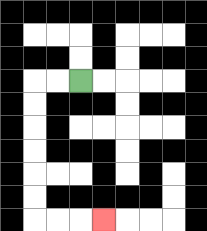{'start': '[3, 3]', 'end': '[4, 9]', 'path_directions': 'L,L,D,D,D,D,D,D,R,R,R', 'path_coordinates': '[[3, 3], [2, 3], [1, 3], [1, 4], [1, 5], [1, 6], [1, 7], [1, 8], [1, 9], [2, 9], [3, 9], [4, 9]]'}